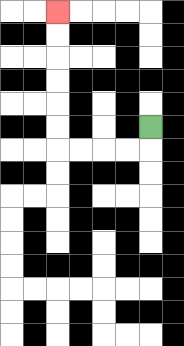{'start': '[6, 5]', 'end': '[2, 0]', 'path_directions': 'D,L,L,L,L,U,U,U,U,U,U', 'path_coordinates': '[[6, 5], [6, 6], [5, 6], [4, 6], [3, 6], [2, 6], [2, 5], [2, 4], [2, 3], [2, 2], [2, 1], [2, 0]]'}